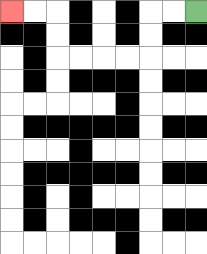{'start': '[8, 0]', 'end': '[0, 0]', 'path_directions': 'L,L,D,D,L,L,L,L,U,U,L,L', 'path_coordinates': '[[8, 0], [7, 0], [6, 0], [6, 1], [6, 2], [5, 2], [4, 2], [3, 2], [2, 2], [2, 1], [2, 0], [1, 0], [0, 0]]'}